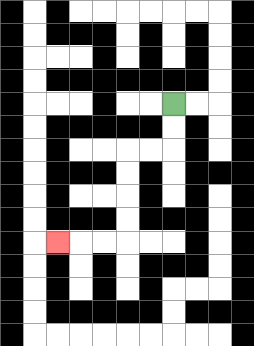{'start': '[7, 4]', 'end': '[2, 10]', 'path_directions': 'D,D,L,L,D,D,D,D,L,L,L', 'path_coordinates': '[[7, 4], [7, 5], [7, 6], [6, 6], [5, 6], [5, 7], [5, 8], [5, 9], [5, 10], [4, 10], [3, 10], [2, 10]]'}